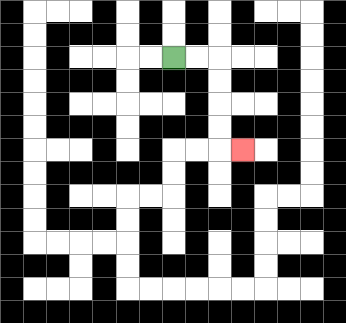{'start': '[7, 2]', 'end': '[10, 6]', 'path_directions': 'R,R,D,D,D,D,R', 'path_coordinates': '[[7, 2], [8, 2], [9, 2], [9, 3], [9, 4], [9, 5], [9, 6], [10, 6]]'}